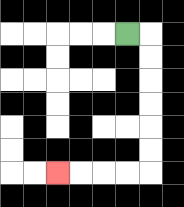{'start': '[5, 1]', 'end': '[2, 7]', 'path_directions': 'R,D,D,D,D,D,D,L,L,L,L', 'path_coordinates': '[[5, 1], [6, 1], [6, 2], [6, 3], [6, 4], [6, 5], [6, 6], [6, 7], [5, 7], [4, 7], [3, 7], [2, 7]]'}